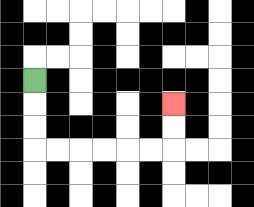{'start': '[1, 3]', 'end': '[7, 4]', 'path_directions': 'D,D,D,R,R,R,R,R,R,U,U', 'path_coordinates': '[[1, 3], [1, 4], [1, 5], [1, 6], [2, 6], [3, 6], [4, 6], [5, 6], [6, 6], [7, 6], [7, 5], [7, 4]]'}